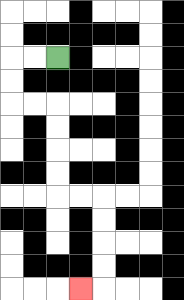{'start': '[2, 2]', 'end': '[3, 12]', 'path_directions': 'L,L,D,D,R,R,D,D,D,D,R,R,D,D,D,D,L', 'path_coordinates': '[[2, 2], [1, 2], [0, 2], [0, 3], [0, 4], [1, 4], [2, 4], [2, 5], [2, 6], [2, 7], [2, 8], [3, 8], [4, 8], [4, 9], [4, 10], [4, 11], [4, 12], [3, 12]]'}